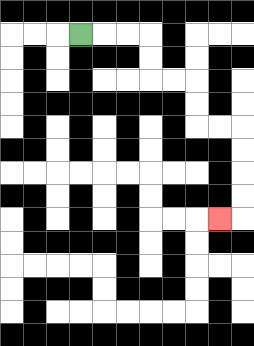{'start': '[3, 1]', 'end': '[9, 9]', 'path_directions': 'R,R,R,D,D,R,R,D,D,R,R,D,D,D,D,L', 'path_coordinates': '[[3, 1], [4, 1], [5, 1], [6, 1], [6, 2], [6, 3], [7, 3], [8, 3], [8, 4], [8, 5], [9, 5], [10, 5], [10, 6], [10, 7], [10, 8], [10, 9], [9, 9]]'}